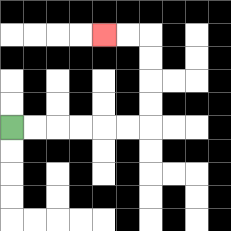{'start': '[0, 5]', 'end': '[4, 1]', 'path_directions': 'R,R,R,R,R,R,U,U,U,U,L,L', 'path_coordinates': '[[0, 5], [1, 5], [2, 5], [3, 5], [4, 5], [5, 5], [6, 5], [6, 4], [6, 3], [6, 2], [6, 1], [5, 1], [4, 1]]'}